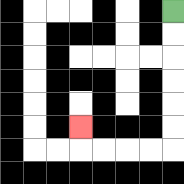{'start': '[7, 0]', 'end': '[3, 5]', 'path_directions': 'D,D,D,D,D,D,L,L,L,L,U', 'path_coordinates': '[[7, 0], [7, 1], [7, 2], [7, 3], [7, 4], [7, 5], [7, 6], [6, 6], [5, 6], [4, 6], [3, 6], [3, 5]]'}